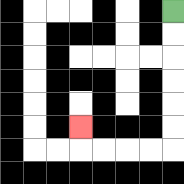{'start': '[7, 0]', 'end': '[3, 5]', 'path_directions': 'D,D,D,D,D,D,L,L,L,L,U', 'path_coordinates': '[[7, 0], [7, 1], [7, 2], [7, 3], [7, 4], [7, 5], [7, 6], [6, 6], [5, 6], [4, 6], [3, 6], [3, 5]]'}